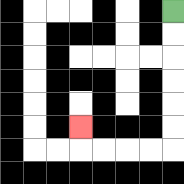{'start': '[7, 0]', 'end': '[3, 5]', 'path_directions': 'D,D,D,D,D,D,L,L,L,L,U', 'path_coordinates': '[[7, 0], [7, 1], [7, 2], [7, 3], [7, 4], [7, 5], [7, 6], [6, 6], [5, 6], [4, 6], [3, 6], [3, 5]]'}